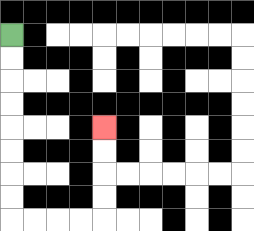{'start': '[0, 1]', 'end': '[4, 5]', 'path_directions': 'D,D,D,D,D,D,D,D,R,R,R,R,U,U,U,U', 'path_coordinates': '[[0, 1], [0, 2], [0, 3], [0, 4], [0, 5], [0, 6], [0, 7], [0, 8], [0, 9], [1, 9], [2, 9], [3, 9], [4, 9], [4, 8], [4, 7], [4, 6], [4, 5]]'}